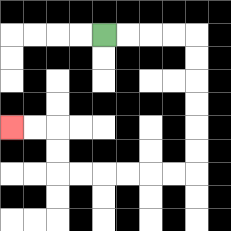{'start': '[4, 1]', 'end': '[0, 5]', 'path_directions': 'R,R,R,R,D,D,D,D,D,D,L,L,L,L,L,L,U,U,L,L', 'path_coordinates': '[[4, 1], [5, 1], [6, 1], [7, 1], [8, 1], [8, 2], [8, 3], [8, 4], [8, 5], [8, 6], [8, 7], [7, 7], [6, 7], [5, 7], [4, 7], [3, 7], [2, 7], [2, 6], [2, 5], [1, 5], [0, 5]]'}